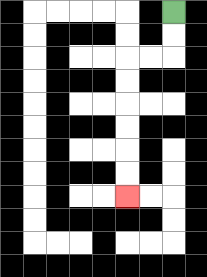{'start': '[7, 0]', 'end': '[5, 8]', 'path_directions': 'D,D,L,L,D,D,D,D,D,D', 'path_coordinates': '[[7, 0], [7, 1], [7, 2], [6, 2], [5, 2], [5, 3], [5, 4], [5, 5], [5, 6], [5, 7], [5, 8]]'}